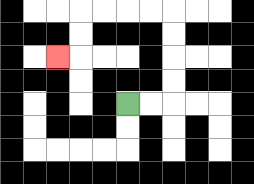{'start': '[5, 4]', 'end': '[2, 2]', 'path_directions': 'R,R,U,U,U,U,L,L,L,L,D,D,L', 'path_coordinates': '[[5, 4], [6, 4], [7, 4], [7, 3], [7, 2], [7, 1], [7, 0], [6, 0], [5, 0], [4, 0], [3, 0], [3, 1], [3, 2], [2, 2]]'}